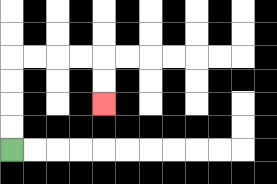{'start': '[0, 6]', 'end': '[4, 4]', 'path_directions': 'U,U,U,U,R,R,R,R,D,D', 'path_coordinates': '[[0, 6], [0, 5], [0, 4], [0, 3], [0, 2], [1, 2], [2, 2], [3, 2], [4, 2], [4, 3], [4, 4]]'}